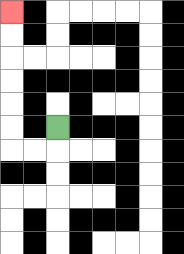{'start': '[2, 5]', 'end': '[0, 0]', 'path_directions': 'D,L,L,U,U,U,U,U,U', 'path_coordinates': '[[2, 5], [2, 6], [1, 6], [0, 6], [0, 5], [0, 4], [0, 3], [0, 2], [0, 1], [0, 0]]'}